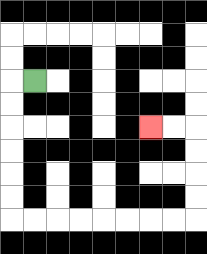{'start': '[1, 3]', 'end': '[6, 5]', 'path_directions': 'L,D,D,D,D,D,D,R,R,R,R,R,R,R,R,U,U,U,U,L,L', 'path_coordinates': '[[1, 3], [0, 3], [0, 4], [0, 5], [0, 6], [0, 7], [0, 8], [0, 9], [1, 9], [2, 9], [3, 9], [4, 9], [5, 9], [6, 9], [7, 9], [8, 9], [8, 8], [8, 7], [8, 6], [8, 5], [7, 5], [6, 5]]'}